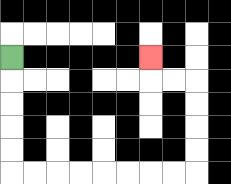{'start': '[0, 2]', 'end': '[6, 2]', 'path_directions': 'D,D,D,D,D,R,R,R,R,R,R,R,R,U,U,U,U,L,L,U', 'path_coordinates': '[[0, 2], [0, 3], [0, 4], [0, 5], [0, 6], [0, 7], [1, 7], [2, 7], [3, 7], [4, 7], [5, 7], [6, 7], [7, 7], [8, 7], [8, 6], [8, 5], [8, 4], [8, 3], [7, 3], [6, 3], [6, 2]]'}